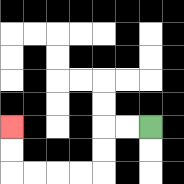{'start': '[6, 5]', 'end': '[0, 5]', 'path_directions': 'L,L,D,D,L,L,L,L,U,U', 'path_coordinates': '[[6, 5], [5, 5], [4, 5], [4, 6], [4, 7], [3, 7], [2, 7], [1, 7], [0, 7], [0, 6], [0, 5]]'}